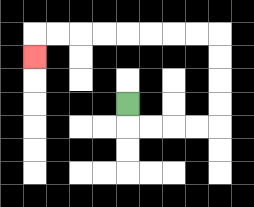{'start': '[5, 4]', 'end': '[1, 2]', 'path_directions': 'D,R,R,R,R,U,U,U,U,L,L,L,L,L,L,L,L,D', 'path_coordinates': '[[5, 4], [5, 5], [6, 5], [7, 5], [8, 5], [9, 5], [9, 4], [9, 3], [9, 2], [9, 1], [8, 1], [7, 1], [6, 1], [5, 1], [4, 1], [3, 1], [2, 1], [1, 1], [1, 2]]'}